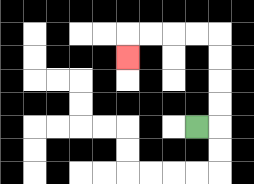{'start': '[8, 5]', 'end': '[5, 2]', 'path_directions': 'R,U,U,U,U,L,L,L,L,D', 'path_coordinates': '[[8, 5], [9, 5], [9, 4], [9, 3], [9, 2], [9, 1], [8, 1], [7, 1], [6, 1], [5, 1], [5, 2]]'}